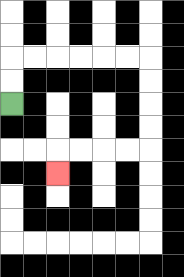{'start': '[0, 4]', 'end': '[2, 7]', 'path_directions': 'U,U,R,R,R,R,R,R,D,D,D,D,L,L,L,L,D', 'path_coordinates': '[[0, 4], [0, 3], [0, 2], [1, 2], [2, 2], [3, 2], [4, 2], [5, 2], [6, 2], [6, 3], [6, 4], [6, 5], [6, 6], [5, 6], [4, 6], [3, 6], [2, 6], [2, 7]]'}